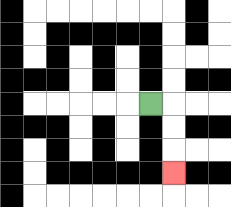{'start': '[6, 4]', 'end': '[7, 7]', 'path_directions': 'R,D,D,D', 'path_coordinates': '[[6, 4], [7, 4], [7, 5], [7, 6], [7, 7]]'}